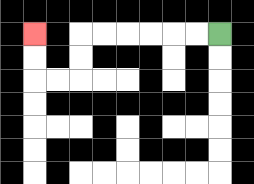{'start': '[9, 1]', 'end': '[1, 1]', 'path_directions': 'L,L,L,L,L,L,D,D,L,L,U,U', 'path_coordinates': '[[9, 1], [8, 1], [7, 1], [6, 1], [5, 1], [4, 1], [3, 1], [3, 2], [3, 3], [2, 3], [1, 3], [1, 2], [1, 1]]'}